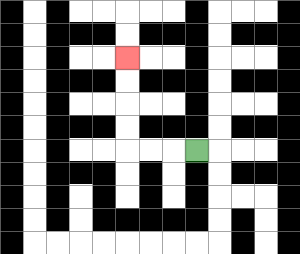{'start': '[8, 6]', 'end': '[5, 2]', 'path_directions': 'L,L,L,U,U,U,U', 'path_coordinates': '[[8, 6], [7, 6], [6, 6], [5, 6], [5, 5], [5, 4], [5, 3], [5, 2]]'}